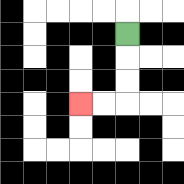{'start': '[5, 1]', 'end': '[3, 4]', 'path_directions': 'D,D,D,L,L', 'path_coordinates': '[[5, 1], [5, 2], [5, 3], [5, 4], [4, 4], [3, 4]]'}